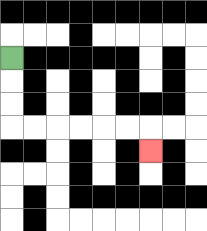{'start': '[0, 2]', 'end': '[6, 6]', 'path_directions': 'D,D,D,R,R,R,R,R,R,D', 'path_coordinates': '[[0, 2], [0, 3], [0, 4], [0, 5], [1, 5], [2, 5], [3, 5], [4, 5], [5, 5], [6, 5], [6, 6]]'}